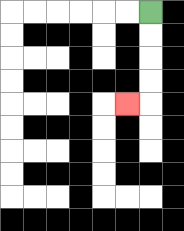{'start': '[6, 0]', 'end': '[5, 4]', 'path_directions': 'D,D,D,D,L', 'path_coordinates': '[[6, 0], [6, 1], [6, 2], [6, 3], [6, 4], [5, 4]]'}